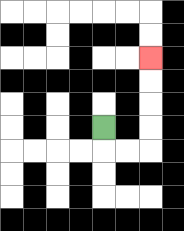{'start': '[4, 5]', 'end': '[6, 2]', 'path_directions': 'D,R,R,U,U,U,U', 'path_coordinates': '[[4, 5], [4, 6], [5, 6], [6, 6], [6, 5], [6, 4], [6, 3], [6, 2]]'}